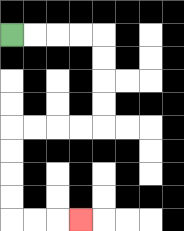{'start': '[0, 1]', 'end': '[3, 9]', 'path_directions': 'R,R,R,R,D,D,D,D,L,L,L,L,D,D,D,D,R,R,R', 'path_coordinates': '[[0, 1], [1, 1], [2, 1], [3, 1], [4, 1], [4, 2], [4, 3], [4, 4], [4, 5], [3, 5], [2, 5], [1, 5], [0, 5], [0, 6], [0, 7], [0, 8], [0, 9], [1, 9], [2, 9], [3, 9]]'}